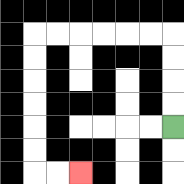{'start': '[7, 5]', 'end': '[3, 7]', 'path_directions': 'U,U,U,U,L,L,L,L,L,L,D,D,D,D,D,D,R,R', 'path_coordinates': '[[7, 5], [7, 4], [7, 3], [7, 2], [7, 1], [6, 1], [5, 1], [4, 1], [3, 1], [2, 1], [1, 1], [1, 2], [1, 3], [1, 4], [1, 5], [1, 6], [1, 7], [2, 7], [3, 7]]'}